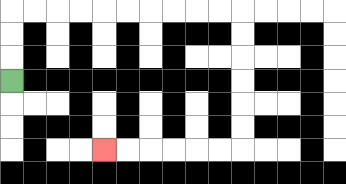{'start': '[0, 3]', 'end': '[4, 6]', 'path_directions': 'U,U,U,R,R,R,R,R,R,R,R,R,R,D,D,D,D,D,D,L,L,L,L,L,L', 'path_coordinates': '[[0, 3], [0, 2], [0, 1], [0, 0], [1, 0], [2, 0], [3, 0], [4, 0], [5, 0], [6, 0], [7, 0], [8, 0], [9, 0], [10, 0], [10, 1], [10, 2], [10, 3], [10, 4], [10, 5], [10, 6], [9, 6], [8, 6], [7, 6], [6, 6], [5, 6], [4, 6]]'}